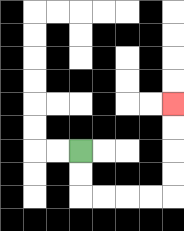{'start': '[3, 6]', 'end': '[7, 4]', 'path_directions': 'D,D,R,R,R,R,U,U,U,U', 'path_coordinates': '[[3, 6], [3, 7], [3, 8], [4, 8], [5, 8], [6, 8], [7, 8], [7, 7], [7, 6], [7, 5], [7, 4]]'}